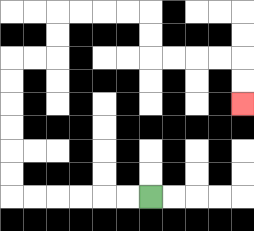{'start': '[6, 8]', 'end': '[10, 4]', 'path_directions': 'L,L,L,L,L,L,U,U,U,U,U,U,R,R,U,U,R,R,R,R,D,D,R,R,R,R,D,D', 'path_coordinates': '[[6, 8], [5, 8], [4, 8], [3, 8], [2, 8], [1, 8], [0, 8], [0, 7], [0, 6], [0, 5], [0, 4], [0, 3], [0, 2], [1, 2], [2, 2], [2, 1], [2, 0], [3, 0], [4, 0], [5, 0], [6, 0], [6, 1], [6, 2], [7, 2], [8, 2], [9, 2], [10, 2], [10, 3], [10, 4]]'}